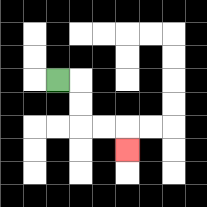{'start': '[2, 3]', 'end': '[5, 6]', 'path_directions': 'R,D,D,R,R,D', 'path_coordinates': '[[2, 3], [3, 3], [3, 4], [3, 5], [4, 5], [5, 5], [5, 6]]'}